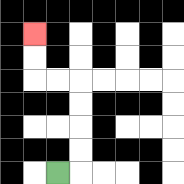{'start': '[2, 7]', 'end': '[1, 1]', 'path_directions': 'R,U,U,U,U,L,L,U,U', 'path_coordinates': '[[2, 7], [3, 7], [3, 6], [3, 5], [3, 4], [3, 3], [2, 3], [1, 3], [1, 2], [1, 1]]'}